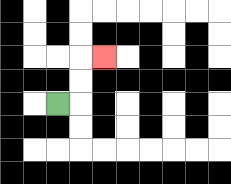{'start': '[2, 4]', 'end': '[4, 2]', 'path_directions': 'R,U,U,R', 'path_coordinates': '[[2, 4], [3, 4], [3, 3], [3, 2], [4, 2]]'}